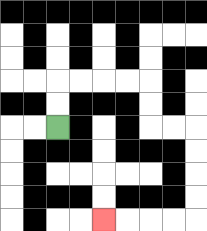{'start': '[2, 5]', 'end': '[4, 9]', 'path_directions': 'U,U,R,R,R,R,D,D,R,R,D,D,D,D,L,L,L,L', 'path_coordinates': '[[2, 5], [2, 4], [2, 3], [3, 3], [4, 3], [5, 3], [6, 3], [6, 4], [6, 5], [7, 5], [8, 5], [8, 6], [8, 7], [8, 8], [8, 9], [7, 9], [6, 9], [5, 9], [4, 9]]'}